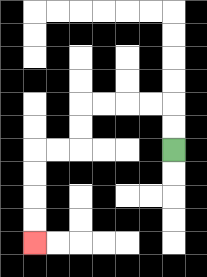{'start': '[7, 6]', 'end': '[1, 10]', 'path_directions': 'U,U,L,L,L,L,D,D,L,L,D,D,D,D', 'path_coordinates': '[[7, 6], [7, 5], [7, 4], [6, 4], [5, 4], [4, 4], [3, 4], [3, 5], [3, 6], [2, 6], [1, 6], [1, 7], [1, 8], [1, 9], [1, 10]]'}